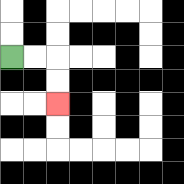{'start': '[0, 2]', 'end': '[2, 4]', 'path_directions': 'R,R,D,D', 'path_coordinates': '[[0, 2], [1, 2], [2, 2], [2, 3], [2, 4]]'}